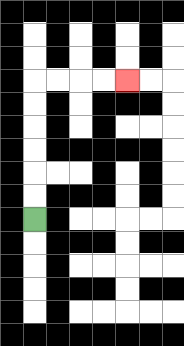{'start': '[1, 9]', 'end': '[5, 3]', 'path_directions': 'U,U,U,U,U,U,R,R,R,R', 'path_coordinates': '[[1, 9], [1, 8], [1, 7], [1, 6], [1, 5], [1, 4], [1, 3], [2, 3], [3, 3], [4, 3], [5, 3]]'}